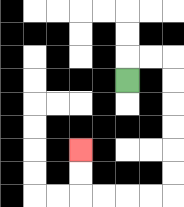{'start': '[5, 3]', 'end': '[3, 6]', 'path_directions': 'U,R,R,D,D,D,D,D,D,L,L,L,L,U,U', 'path_coordinates': '[[5, 3], [5, 2], [6, 2], [7, 2], [7, 3], [7, 4], [7, 5], [7, 6], [7, 7], [7, 8], [6, 8], [5, 8], [4, 8], [3, 8], [3, 7], [3, 6]]'}